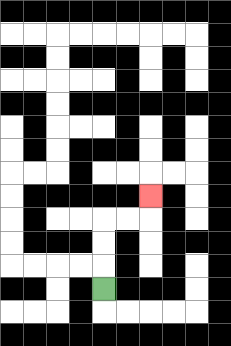{'start': '[4, 12]', 'end': '[6, 8]', 'path_directions': 'U,U,U,R,R,U', 'path_coordinates': '[[4, 12], [4, 11], [4, 10], [4, 9], [5, 9], [6, 9], [6, 8]]'}